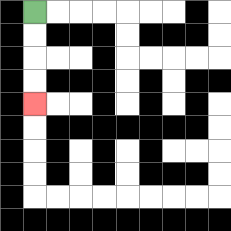{'start': '[1, 0]', 'end': '[1, 4]', 'path_directions': 'D,D,D,D', 'path_coordinates': '[[1, 0], [1, 1], [1, 2], [1, 3], [1, 4]]'}